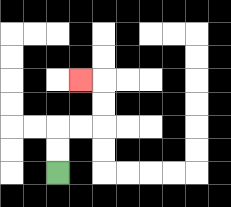{'start': '[2, 7]', 'end': '[3, 3]', 'path_directions': 'U,U,R,R,U,U,L', 'path_coordinates': '[[2, 7], [2, 6], [2, 5], [3, 5], [4, 5], [4, 4], [4, 3], [3, 3]]'}